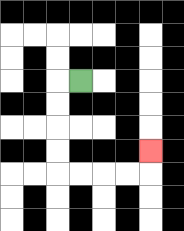{'start': '[3, 3]', 'end': '[6, 6]', 'path_directions': 'L,D,D,D,D,R,R,R,R,U', 'path_coordinates': '[[3, 3], [2, 3], [2, 4], [2, 5], [2, 6], [2, 7], [3, 7], [4, 7], [5, 7], [6, 7], [6, 6]]'}